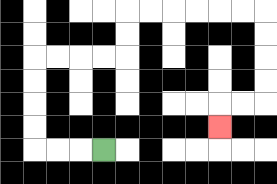{'start': '[4, 6]', 'end': '[9, 5]', 'path_directions': 'L,L,L,U,U,U,U,R,R,R,R,U,U,R,R,R,R,R,R,D,D,D,D,L,L,D', 'path_coordinates': '[[4, 6], [3, 6], [2, 6], [1, 6], [1, 5], [1, 4], [1, 3], [1, 2], [2, 2], [3, 2], [4, 2], [5, 2], [5, 1], [5, 0], [6, 0], [7, 0], [8, 0], [9, 0], [10, 0], [11, 0], [11, 1], [11, 2], [11, 3], [11, 4], [10, 4], [9, 4], [9, 5]]'}